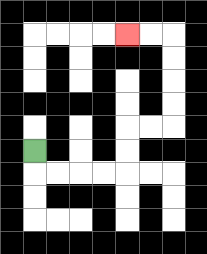{'start': '[1, 6]', 'end': '[5, 1]', 'path_directions': 'D,R,R,R,R,U,U,R,R,U,U,U,U,L,L', 'path_coordinates': '[[1, 6], [1, 7], [2, 7], [3, 7], [4, 7], [5, 7], [5, 6], [5, 5], [6, 5], [7, 5], [7, 4], [7, 3], [7, 2], [7, 1], [6, 1], [5, 1]]'}